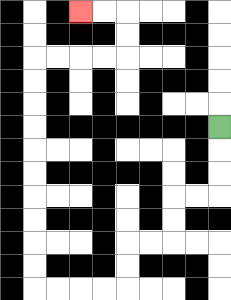{'start': '[9, 5]', 'end': '[3, 0]', 'path_directions': 'D,D,D,L,L,D,D,L,L,D,D,L,L,L,L,U,U,U,U,U,U,U,U,U,U,R,R,R,R,U,U,L,L', 'path_coordinates': '[[9, 5], [9, 6], [9, 7], [9, 8], [8, 8], [7, 8], [7, 9], [7, 10], [6, 10], [5, 10], [5, 11], [5, 12], [4, 12], [3, 12], [2, 12], [1, 12], [1, 11], [1, 10], [1, 9], [1, 8], [1, 7], [1, 6], [1, 5], [1, 4], [1, 3], [1, 2], [2, 2], [3, 2], [4, 2], [5, 2], [5, 1], [5, 0], [4, 0], [3, 0]]'}